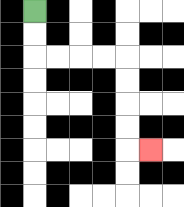{'start': '[1, 0]', 'end': '[6, 6]', 'path_directions': 'D,D,R,R,R,R,D,D,D,D,R', 'path_coordinates': '[[1, 0], [1, 1], [1, 2], [2, 2], [3, 2], [4, 2], [5, 2], [5, 3], [5, 4], [5, 5], [5, 6], [6, 6]]'}